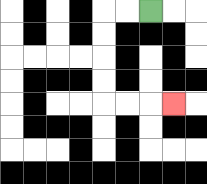{'start': '[6, 0]', 'end': '[7, 4]', 'path_directions': 'L,L,D,D,D,D,R,R,R', 'path_coordinates': '[[6, 0], [5, 0], [4, 0], [4, 1], [4, 2], [4, 3], [4, 4], [5, 4], [6, 4], [7, 4]]'}